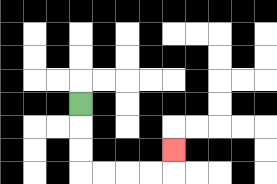{'start': '[3, 4]', 'end': '[7, 6]', 'path_directions': 'D,D,D,R,R,R,R,U', 'path_coordinates': '[[3, 4], [3, 5], [3, 6], [3, 7], [4, 7], [5, 7], [6, 7], [7, 7], [7, 6]]'}